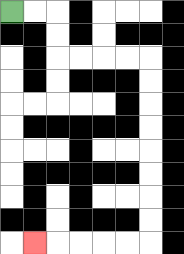{'start': '[0, 0]', 'end': '[1, 10]', 'path_directions': 'R,R,D,D,R,R,R,R,D,D,D,D,D,D,D,D,L,L,L,L,L', 'path_coordinates': '[[0, 0], [1, 0], [2, 0], [2, 1], [2, 2], [3, 2], [4, 2], [5, 2], [6, 2], [6, 3], [6, 4], [6, 5], [6, 6], [6, 7], [6, 8], [6, 9], [6, 10], [5, 10], [4, 10], [3, 10], [2, 10], [1, 10]]'}